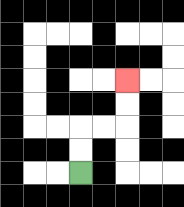{'start': '[3, 7]', 'end': '[5, 3]', 'path_directions': 'U,U,R,R,U,U', 'path_coordinates': '[[3, 7], [3, 6], [3, 5], [4, 5], [5, 5], [5, 4], [5, 3]]'}